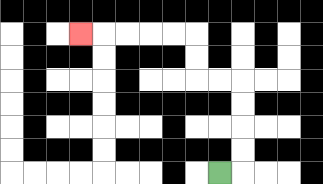{'start': '[9, 7]', 'end': '[3, 1]', 'path_directions': 'R,U,U,U,U,L,L,U,U,L,L,L,L,L', 'path_coordinates': '[[9, 7], [10, 7], [10, 6], [10, 5], [10, 4], [10, 3], [9, 3], [8, 3], [8, 2], [8, 1], [7, 1], [6, 1], [5, 1], [4, 1], [3, 1]]'}